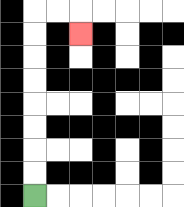{'start': '[1, 8]', 'end': '[3, 1]', 'path_directions': 'U,U,U,U,U,U,U,U,R,R,D', 'path_coordinates': '[[1, 8], [1, 7], [1, 6], [1, 5], [1, 4], [1, 3], [1, 2], [1, 1], [1, 0], [2, 0], [3, 0], [3, 1]]'}